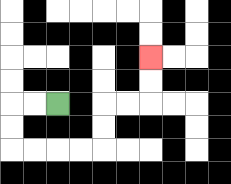{'start': '[2, 4]', 'end': '[6, 2]', 'path_directions': 'L,L,D,D,R,R,R,R,U,U,R,R,U,U', 'path_coordinates': '[[2, 4], [1, 4], [0, 4], [0, 5], [0, 6], [1, 6], [2, 6], [3, 6], [4, 6], [4, 5], [4, 4], [5, 4], [6, 4], [6, 3], [6, 2]]'}